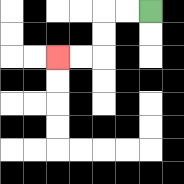{'start': '[6, 0]', 'end': '[2, 2]', 'path_directions': 'L,L,D,D,L,L', 'path_coordinates': '[[6, 0], [5, 0], [4, 0], [4, 1], [4, 2], [3, 2], [2, 2]]'}